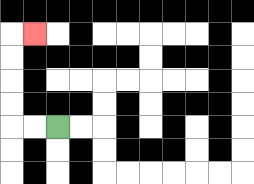{'start': '[2, 5]', 'end': '[1, 1]', 'path_directions': 'L,L,U,U,U,U,R', 'path_coordinates': '[[2, 5], [1, 5], [0, 5], [0, 4], [0, 3], [0, 2], [0, 1], [1, 1]]'}